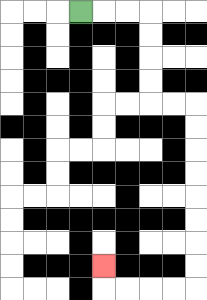{'start': '[3, 0]', 'end': '[4, 11]', 'path_directions': 'R,R,R,D,D,D,D,R,R,D,D,D,D,D,D,D,D,L,L,L,L,U', 'path_coordinates': '[[3, 0], [4, 0], [5, 0], [6, 0], [6, 1], [6, 2], [6, 3], [6, 4], [7, 4], [8, 4], [8, 5], [8, 6], [8, 7], [8, 8], [8, 9], [8, 10], [8, 11], [8, 12], [7, 12], [6, 12], [5, 12], [4, 12], [4, 11]]'}